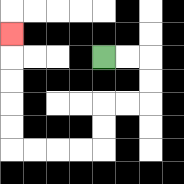{'start': '[4, 2]', 'end': '[0, 1]', 'path_directions': 'R,R,D,D,L,L,D,D,L,L,L,L,U,U,U,U,U', 'path_coordinates': '[[4, 2], [5, 2], [6, 2], [6, 3], [6, 4], [5, 4], [4, 4], [4, 5], [4, 6], [3, 6], [2, 6], [1, 6], [0, 6], [0, 5], [0, 4], [0, 3], [0, 2], [0, 1]]'}